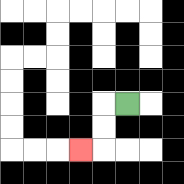{'start': '[5, 4]', 'end': '[3, 6]', 'path_directions': 'L,D,D,L', 'path_coordinates': '[[5, 4], [4, 4], [4, 5], [4, 6], [3, 6]]'}